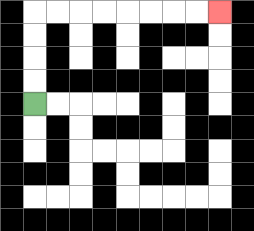{'start': '[1, 4]', 'end': '[9, 0]', 'path_directions': 'U,U,U,U,R,R,R,R,R,R,R,R', 'path_coordinates': '[[1, 4], [1, 3], [1, 2], [1, 1], [1, 0], [2, 0], [3, 0], [4, 0], [5, 0], [6, 0], [7, 0], [8, 0], [9, 0]]'}